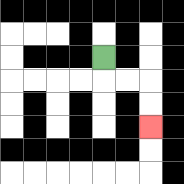{'start': '[4, 2]', 'end': '[6, 5]', 'path_directions': 'D,R,R,D,D', 'path_coordinates': '[[4, 2], [4, 3], [5, 3], [6, 3], [6, 4], [6, 5]]'}